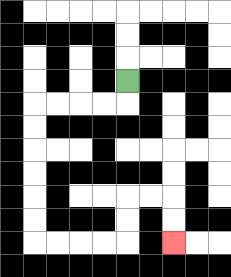{'start': '[5, 3]', 'end': '[7, 10]', 'path_directions': 'D,L,L,L,L,D,D,D,D,D,D,R,R,R,R,U,U,R,R,D,D', 'path_coordinates': '[[5, 3], [5, 4], [4, 4], [3, 4], [2, 4], [1, 4], [1, 5], [1, 6], [1, 7], [1, 8], [1, 9], [1, 10], [2, 10], [3, 10], [4, 10], [5, 10], [5, 9], [5, 8], [6, 8], [7, 8], [7, 9], [7, 10]]'}